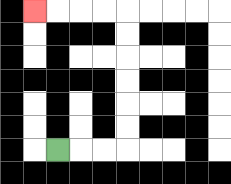{'start': '[2, 6]', 'end': '[1, 0]', 'path_directions': 'R,R,R,U,U,U,U,U,U,L,L,L,L', 'path_coordinates': '[[2, 6], [3, 6], [4, 6], [5, 6], [5, 5], [5, 4], [5, 3], [5, 2], [5, 1], [5, 0], [4, 0], [3, 0], [2, 0], [1, 0]]'}